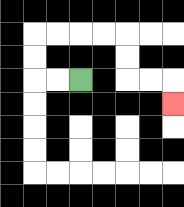{'start': '[3, 3]', 'end': '[7, 4]', 'path_directions': 'L,L,U,U,R,R,R,R,D,D,R,R,D', 'path_coordinates': '[[3, 3], [2, 3], [1, 3], [1, 2], [1, 1], [2, 1], [3, 1], [4, 1], [5, 1], [5, 2], [5, 3], [6, 3], [7, 3], [7, 4]]'}